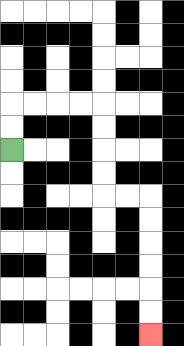{'start': '[0, 6]', 'end': '[6, 14]', 'path_directions': 'U,U,R,R,R,R,D,D,D,D,R,R,D,D,D,D,D,D', 'path_coordinates': '[[0, 6], [0, 5], [0, 4], [1, 4], [2, 4], [3, 4], [4, 4], [4, 5], [4, 6], [4, 7], [4, 8], [5, 8], [6, 8], [6, 9], [6, 10], [6, 11], [6, 12], [6, 13], [6, 14]]'}